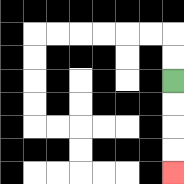{'start': '[7, 3]', 'end': '[7, 7]', 'path_directions': 'D,D,D,D', 'path_coordinates': '[[7, 3], [7, 4], [7, 5], [7, 6], [7, 7]]'}